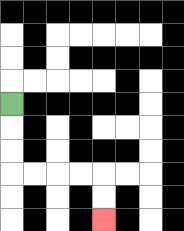{'start': '[0, 4]', 'end': '[4, 9]', 'path_directions': 'D,D,D,R,R,R,R,D,D', 'path_coordinates': '[[0, 4], [0, 5], [0, 6], [0, 7], [1, 7], [2, 7], [3, 7], [4, 7], [4, 8], [4, 9]]'}